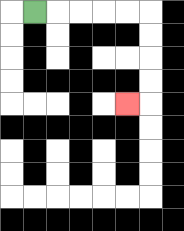{'start': '[1, 0]', 'end': '[5, 4]', 'path_directions': 'R,R,R,R,R,D,D,D,D,L', 'path_coordinates': '[[1, 0], [2, 0], [3, 0], [4, 0], [5, 0], [6, 0], [6, 1], [6, 2], [6, 3], [6, 4], [5, 4]]'}